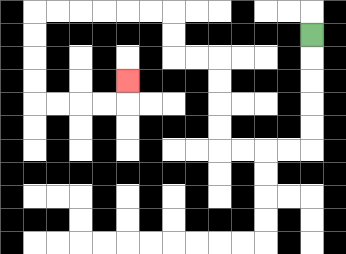{'start': '[13, 1]', 'end': '[5, 3]', 'path_directions': 'D,D,D,D,D,L,L,L,L,U,U,U,U,L,L,U,U,L,L,L,L,L,L,D,D,D,D,R,R,R,R,U', 'path_coordinates': '[[13, 1], [13, 2], [13, 3], [13, 4], [13, 5], [13, 6], [12, 6], [11, 6], [10, 6], [9, 6], [9, 5], [9, 4], [9, 3], [9, 2], [8, 2], [7, 2], [7, 1], [7, 0], [6, 0], [5, 0], [4, 0], [3, 0], [2, 0], [1, 0], [1, 1], [1, 2], [1, 3], [1, 4], [2, 4], [3, 4], [4, 4], [5, 4], [5, 3]]'}